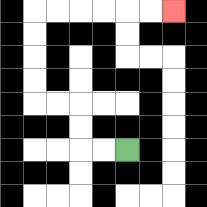{'start': '[5, 6]', 'end': '[7, 0]', 'path_directions': 'L,L,U,U,L,L,U,U,U,U,R,R,R,R,R,R', 'path_coordinates': '[[5, 6], [4, 6], [3, 6], [3, 5], [3, 4], [2, 4], [1, 4], [1, 3], [1, 2], [1, 1], [1, 0], [2, 0], [3, 0], [4, 0], [5, 0], [6, 0], [7, 0]]'}